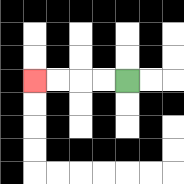{'start': '[5, 3]', 'end': '[1, 3]', 'path_directions': 'L,L,L,L', 'path_coordinates': '[[5, 3], [4, 3], [3, 3], [2, 3], [1, 3]]'}